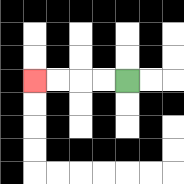{'start': '[5, 3]', 'end': '[1, 3]', 'path_directions': 'L,L,L,L', 'path_coordinates': '[[5, 3], [4, 3], [3, 3], [2, 3], [1, 3]]'}